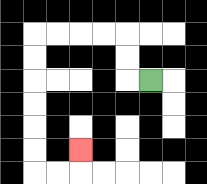{'start': '[6, 3]', 'end': '[3, 6]', 'path_directions': 'L,U,U,L,L,L,L,D,D,D,D,D,D,R,R,U', 'path_coordinates': '[[6, 3], [5, 3], [5, 2], [5, 1], [4, 1], [3, 1], [2, 1], [1, 1], [1, 2], [1, 3], [1, 4], [1, 5], [1, 6], [1, 7], [2, 7], [3, 7], [3, 6]]'}